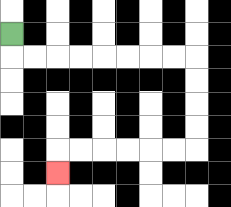{'start': '[0, 1]', 'end': '[2, 7]', 'path_directions': 'D,R,R,R,R,R,R,R,R,D,D,D,D,L,L,L,L,L,L,D', 'path_coordinates': '[[0, 1], [0, 2], [1, 2], [2, 2], [3, 2], [4, 2], [5, 2], [6, 2], [7, 2], [8, 2], [8, 3], [8, 4], [8, 5], [8, 6], [7, 6], [6, 6], [5, 6], [4, 6], [3, 6], [2, 6], [2, 7]]'}